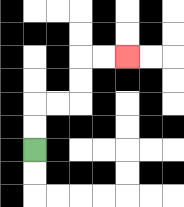{'start': '[1, 6]', 'end': '[5, 2]', 'path_directions': 'U,U,R,R,U,U,R,R', 'path_coordinates': '[[1, 6], [1, 5], [1, 4], [2, 4], [3, 4], [3, 3], [3, 2], [4, 2], [5, 2]]'}